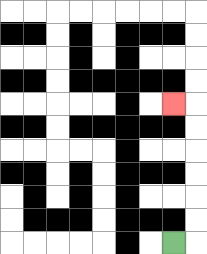{'start': '[7, 10]', 'end': '[7, 4]', 'path_directions': 'R,U,U,U,U,U,U,L', 'path_coordinates': '[[7, 10], [8, 10], [8, 9], [8, 8], [8, 7], [8, 6], [8, 5], [8, 4], [7, 4]]'}